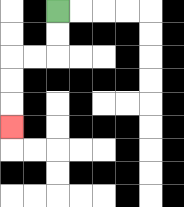{'start': '[2, 0]', 'end': '[0, 5]', 'path_directions': 'D,D,L,L,D,D,D', 'path_coordinates': '[[2, 0], [2, 1], [2, 2], [1, 2], [0, 2], [0, 3], [0, 4], [0, 5]]'}